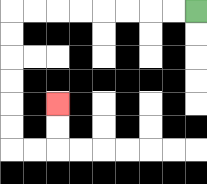{'start': '[8, 0]', 'end': '[2, 4]', 'path_directions': 'L,L,L,L,L,L,L,L,D,D,D,D,D,D,R,R,U,U', 'path_coordinates': '[[8, 0], [7, 0], [6, 0], [5, 0], [4, 0], [3, 0], [2, 0], [1, 0], [0, 0], [0, 1], [0, 2], [0, 3], [0, 4], [0, 5], [0, 6], [1, 6], [2, 6], [2, 5], [2, 4]]'}